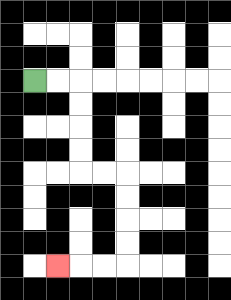{'start': '[1, 3]', 'end': '[2, 11]', 'path_directions': 'R,R,D,D,D,D,R,R,D,D,D,D,L,L,L', 'path_coordinates': '[[1, 3], [2, 3], [3, 3], [3, 4], [3, 5], [3, 6], [3, 7], [4, 7], [5, 7], [5, 8], [5, 9], [5, 10], [5, 11], [4, 11], [3, 11], [2, 11]]'}